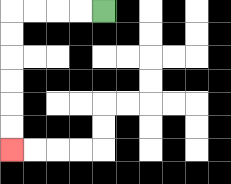{'start': '[4, 0]', 'end': '[0, 6]', 'path_directions': 'L,L,L,L,D,D,D,D,D,D', 'path_coordinates': '[[4, 0], [3, 0], [2, 0], [1, 0], [0, 0], [0, 1], [0, 2], [0, 3], [0, 4], [0, 5], [0, 6]]'}